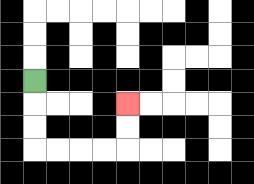{'start': '[1, 3]', 'end': '[5, 4]', 'path_directions': 'D,D,D,R,R,R,R,U,U', 'path_coordinates': '[[1, 3], [1, 4], [1, 5], [1, 6], [2, 6], [3, 6], [4, 6], [5, 6], [5, 5], [5, 4]]'}